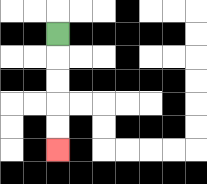{'start': '[2, 1]', 'end': '[2, 6]', 'path_directions': 'D,D,D,D,D', 'path_coordinates': '[[2, 1], [2, 2], [2, 3], [2, 4], [2, 5], [2, 6]]'}